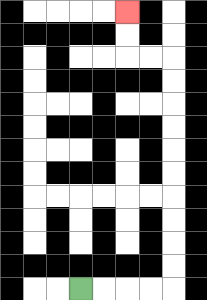{'start': '[3, 12]', 'end': '[5, 0]', 'path_directions': 'R,R,R,R,U,U,U,U,U,U,U,U,U,U,L,L,U,U', 'path_coordinates': '[[3, 12], [4, 12], [5, 12], [6, 12], [7, 12], [7, 11], [7, 10], [7, 9], [7, 8], [7, 7], [7, 6], [7, 5], [7, 4], [7, 3], [7, 2], [6, 2], [5, 2], [5, 1], [5, 0]]'}